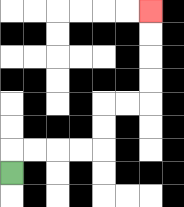{'start': '[0, 7]', 'end': '[6, 0]', 'path_directions': 'U,R,R,R,R,U,U,R,R,U,U,U,U', 'path_coordinates': '[[0, 7], [0, 6], [1, 6], [2, 6], [3, 6], [4, 6], [4, 5], [4, 4], [5, 4], [6, 4], [6, 3], [6, 2], [6, 1], [6, 0]]'}